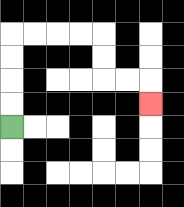{'start': '[0, 5]', 'end': '[6, 4]', 'path_directions': 'U,U,U,U,R,R,R,R,D,D,R,R,D', 'path_coordinates': '[[0, 5], [0, 4], [0, 3], [0, 2], [0, 1], [1, 1], [2, 1], [3, 1], [4, 1], [4, 2], [4, 3], [5, 3], [6, 3], [6, 4]]'}